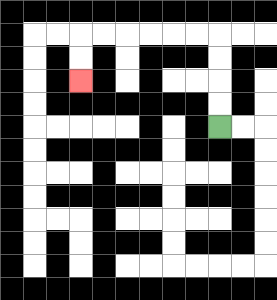{'start': '[9, 5]', 'end': '[3, 3]', 'path_directions': 'U,U,U,U,L,L,L,L,L,L,D,D', 'path_coordinates': '[[9, 5], [9, 4], [9, 3], [9, 2], [9, 1], [8, 1], [7, 1], [6, 1], [5, 1], [4, 1], [3, 1], [3, 2], [3, 3]]'}